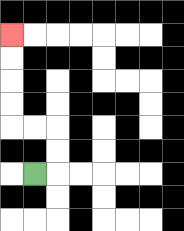{'start': '[1, 7]', 'end': '[0, 1]', 'path_directions': 'R,U,U,L,L,U,U,U,U', 'path_coordinates': '[[1, 7], [2, 7], [2, 6], [2, 5], [1, 5], [0, 5], [0, 4], [0, 3], [0, 2], [0, 1]]'}